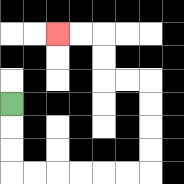{'start': '[0, 4]', 'end': '[2, 1]', 'path_directions': 'D,D,D,R,R,R,R,R,R,U,U,U,U,L,L,U,U,L,L', 'path_coordinates': '[[0, 4], [0, 5], [0, 6], [0, 7], [1, 7], [2, 7], [3, 7], [4, 7], [5, 7], [6, 7], [6, 6], [6, 5], [6, 4], [6, 3], [5, 3], [4, 3], [4, 2], [4, 1], [3, 1], [2, 1]]'}